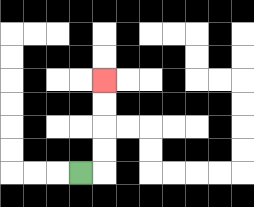{'start': '[3, 7]', 'end': '[4, 3]', 'path_directions': 'R,U,U,U,U', 'path_coordinates': '[[3, 7], [4, 7], [4, 6], [4, 5], [4, 4], [4, 3]]'}